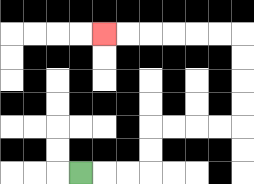{'start': '[3, 7]', 'end': '[4, 1]', 'path_directions': 'R,R,R,U,U,R,R,R,R,U,U,U,U,L,L,L,L,L,L', 'path_coordinates': '[[3, 7], [4, 7], [5, 7], [6, 7], [6, 6], [6, 5], [7, 5], [8, 5], [9, 5], [10, 5], [10, 4], [10, 3], [10, 2], [10, 1], [9, 1], [8, 1], [7, 1], [6, 1], [5, 1], [4, 1]]'}